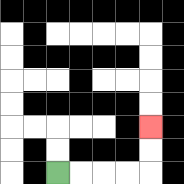{'start': '[2, 7]', 'end': '[6, 5]', 'path_directions': 'R,R,R,R,U,U', 'path_coordinates': '[[2, 7], [3, 7], [4, 7], [5, 7], [6, 7], [6, 6], [6, 5]]'}